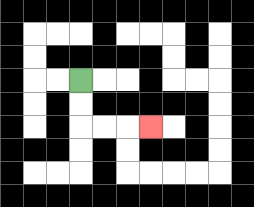{'start': '[3, 3]', 'end': '[6, 5]', 'path_directions': 'D,D,R,R,R', 'path_coordinates': '[[3, 3], [3, 4], [3, 5], [4, 5], [5, 5], [6, 5]]'}